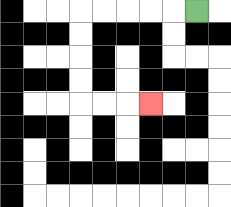{'start': '[8, 0]', 'end': '[6, 4]', 'path_directions': 'L,L,L,L,L,D,D,D,D,R,R,R', 'path_coordinates': '[[8, 0], [7, 0], [6, 0], [5, 0], [4, 0], [3, 0], [3, 1], [3, 2], [3, 3], [3, 4], [4, 4], [5, 4], [6, 4]]'}